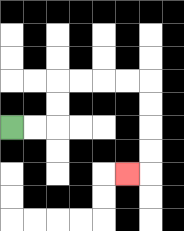{'start': '[0, 5]', 'end': '[5, 7]', 'path_directions': 'R,R,U,U,R,R,R,R,D,D,D,D,L', 'path_coordinates': '[[0, 5], [1, 5], [2, 5], [2, 4], [2, 3], [3, 3], [4, 3], [5, 3], [6, 3], [6, 4], [6, 5], [6, 6], [6, 7], [5, 7]]'}